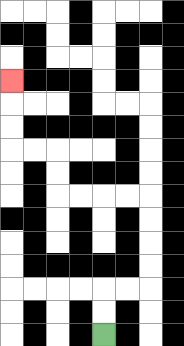{'start': '[4, 14]', 'end': '[0, 3]', 'path_directions': 'U,U,R,R,U,U,U,U,L,L,L,L,U,U,L,L,U,U,U', 'path_coordinates': '[[4, 14], [4, 13], [4, 12], [5, 12], [6, 12], [6, 11], [6, 10], [6, 9], [6, 8], [5, 8], [4, 8], [3, 8], [2, 8], [2, 7], [2, 6], [1, 6], [0, 6], [0, 5], [0, 4], [0, 3]]'}